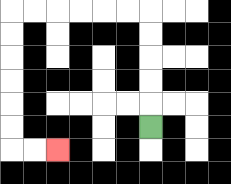{'start': '[6, 5]', 'end': '[2, 6]', 'path_directions': 'U,U,U,U,U,L,L,L,L,L,L,D,D,D,D,D,D,R,R', 'path_coordinates': '[[6, 5], [6, 4], [6, 3], [6, 2], [6, 1], [6, 0], [5, 0], [4, 0], [3, 0], [2, 0], [1, 0], [0, 0], [0, 1], [0, 2], [0, 3], [0, 4], [0, 5], [0, 6], [1, 6], [2, 6]]'}